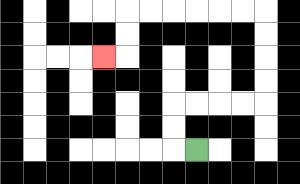{'start': '[8, 6]', 'end': '[4, 2]', 'path_directions': 'L,U,U,R,R,R,R,U,U,U,U,L,L,L,L,L,L,D,D,L', 'path_coordinates': '[[8, 6], [7, 6], [7, 5], [7, 4], [8, 4], [9, 4], [10, 4], [11, 4], [11, 3], [11, 2], [11, 1], [11, 0], [10, 0], [9, 0], [8, 0], [7, 0], [6, 0], [5, 0], [5, 1], [5, 2], [4, 2]]'}